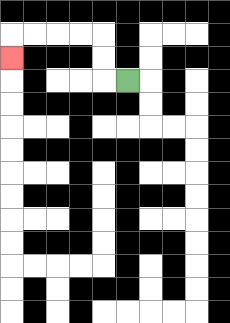{'start': '[5, 3]', 'end': '[0, 2]', 'path_directions': 'L,U,U,L,L,L,L,D', 'path_coordinates': '[[5, 3], [4, 3], [4, 2], [4, 1], [3, 1], [2, 1], [1, 1], [0, 1], [0, 2]]'}